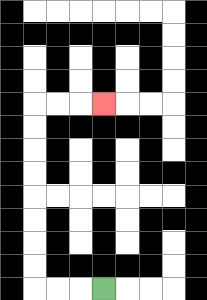{'start': '[4, 12]', 'end': '[4, 4]', 'path_directions': 'L,L,L,U,U,U,U,U,U,U,U,R,R,R', 'path_coordinates': '[[4, 12], [3, 12], [2, 12], [1, 12], [1, 11], [1, 10], [1, 9], [1, 8], [1, 7], [1, 6], [1, 5], [1, 4], [2, 4], [3, 4], [4, 4]]'}